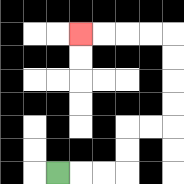{'start': '[2, 7]', 'end': '[3, 1]', 'path_directions': 'R,R,R,U,U,R,R,U,U,U,U,L,L,L,L', 'path_coordinates': '[[2, 7], [3, 7], [4, 7], [5, 7], [5, 6], [5, 5], [6, 5], [7, 5], [7, 4], [7, 3], [7, 2], [7, 1], [6, 1], [5, 1], [4, 1], [3, 1]]'}